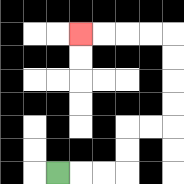{'start': '[2, 7]', 'end': '[3, 1]', 'path_directions': 'R,R,R,U,U,R,R,U,U,U,U,L,L,L,L', 'path_coordinates': '[[2, 7], [3, 7], [4, 7], [5, 7], [5, 6], [5, 5], [6, 5], [7, 5], [7, 4], [7, 3], [7, 2], [7, 1], [6, 1], [5, 1], [4, 1], [3, 1]]'}